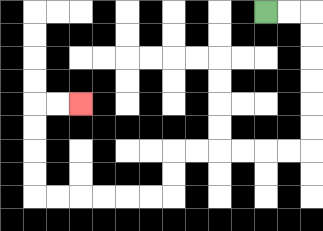{'start': '[11, 0]', 'end': '[3, 4]', 'path_directions': 'R,R,D,D,D,D,D,D,L,L,L,L,L,L,D,D,L,L,L,L,L,L,U,U,U,U,R,R', 'path_coordinates': '[[11, 0], [12, 0], [13, 0], [13, 1], [13, 2], [13, 3], [13, 4], [13, 5], [13, 6], [12, 6], [11, 6], [10, 6], [9, 6], [8, 6], [7, 6], [7, 7], [7, 8], [6, 8], [5, 8], [4, 8], [3, 8], [2, 8], [1, 8], [1, 7], [1, 6], [1, 5], [1, 4], [2, 4], [3, 4]]'}